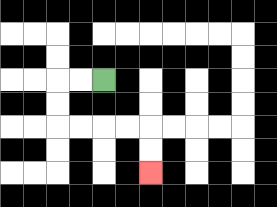{'start': '[4, 3]', 'end': '[6, 7]', 'path_directions': 'L,L,D,D,R,R,R,R,D,D', 'path_coordinates': '[[4, 3], [3, 3], [2, 3], [2, 4], [2, 5], [3, 5], [4, 5], [5, 5], [6, 5], [6, 6], [6, 7]]'}